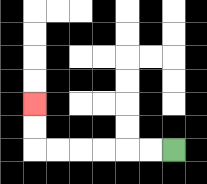{'start': '[7, 6]', 'end': '[1, 4]', 'path_directions': 'L,L,L,L,L,L,U,U', 'path_coordinates': '[[7, 6], [6, 6], [5, 6], [4, 6], [3, 6], [2, 6], [1, 6], [1, 5], [1, 4]]'}